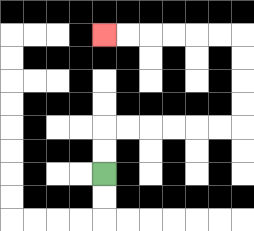{'start': '[4, 7]', 'end': '[4, 1]', 'path_directions': 'U,U,R,R,R,R,R,R,U,U,U,U,L,L,L,L,L,L', 'path_coordinates': '[[4, 7], [4, 6], [4, 5], [5, 5], [6, 5], [7, 5], [8, 5], [9, 5], [10, 5], [10, 4], [10, 3], [10, 2], [10, 1], [9, 1], [8, 1], [7, 1], [6, 1], [5, 1], [4, 1]]'}